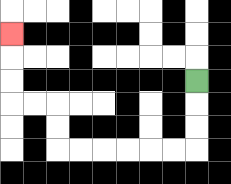{'start': '[8, 3]', 'end': '[0, 1]', 'path_directions': 'D,D,D,L,L,L,L,L,L,U,U,L,L,U,U,U', 'path_coordinates': '[[8, 3], [8, 4], [8, 5], [8, 6], [7, 6], [6, 6], [5, 6], [4, 6], [3, 6], [2, 6], [2, 5], [2, 4], [1, 4], [0, 4], [0, 3], [0, 2], [0, 1]]'}